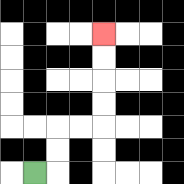{'start': '[1, 7]', 'end': '[4, 1]', 'path_directions': 'R,U,U,R,R,U,U,U,U', 'path_coordinates': '[[1, 7], [2, 7], [2, 6], [2, 5], [3, 5], [4, 5], [4, 4], [4, 3], [4, 2], [4, 1]]'}